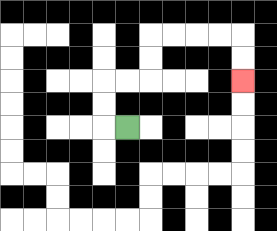{'start': '[5, 5]', 'end': '[10, 3]', 'path_directions': 'L,U,U,R,R,U,U,R,R,R,R,D,D', 'path_coordinates': '[[5, 5], [4, 5], [4, 4], [4, 3], [5, 3], [6, 3], [6, 2], [6, 1], [7, 1], [8, 1], [9, 1], [10, 1], [10, 2], [10, 3]]'}